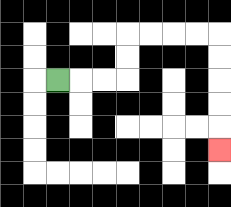{'start': '[2, 3]', 'end': '[9, 6]', 'path_directions': 'R,R,R,U,U,R,R,R,R,D,D,D,D,D', 'path_coordinates': '[[2, 3], [3, 3], [4, 3], [5, 3], [5, 2], [5, 1], [6, 1], [7, 1], [8, 1], [9, 1], [9, 2], [9, 3], [9, 4], [9, 5], [9, 6]]'}